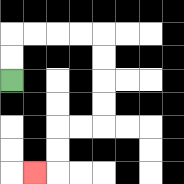{'start': '[0, 3]', 'end': '[1, 7]', 'path_directions': 'U,U,R,R,R,R,D,D,D,D,L,L,D,D,L', 'path_coordinates': '[[0, 3], [0, 2], [0, 1], [1, 1], [2, 1], [3, 1], [4, 1], [4, 2], [4, 3], [4, 4], [4, 5], [3, 5], [2, 5], [2, 6], [2, 7], [1, 7]]'}